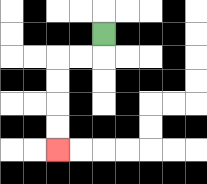{'start': '[4, 1]', 'end': '[2, 6]', 'path_directions': 'D,L,L,D,D,D,D', 'path_coordinates': '[[4, 1], [4, 2], [3, 2], [2, 2], [2, 3], [2, 4], [2, 5], [2, 6]]'}